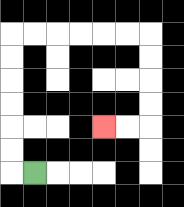{'start': '[1, 7]', 'end': '[4, 5]', 'path_directions': 'L,U,U,U,U,U,U,R,R,R,R,R,R,D,D,D,D,L,L', 'path_coordinates': '[[1, 7], [0, 7], [0, 6], [0, 5], [0, 4], [0, 3], [0, 2], [0, 1], [1, 1], [2, 1], [3, 1], [4, 1], [5, 1], [6, 1], [6, 2], [6, 3], [6, 4], [6, 5], [5, 5], [4, 5]]'}